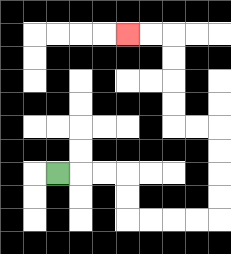{'start': '[2, 7]', 'end': '[5, 1]', 'path_directions': 'R,R,R,D,D,R,R,R,R,U,U,U,U,L,L,U,U,U,U,L,L', 'path_coordinates': '[[2, 7], [3, 7], [4, 7], [5, 7], [5, 8], [5, 9], [6, 9], [7, 9], [8, 9], [9, 9], [9, 8], [9, 7], [9, 6], [9, 5], [8, 5], [7, 5], [7, 4], [7, 3], [7, 2], [7, 1], [6, 1], [5, 1]]'}